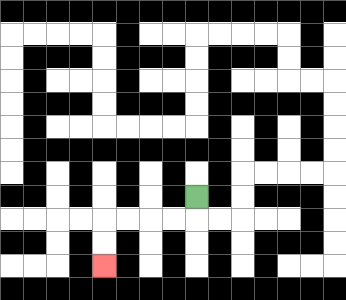{'start': '[8, 8]', 'end': '[4, 11]', 'path_directions': 'D,L,L,L,L,D,D', 'path_coordinates': '[[8, 8], [8, 9], [7, 9], [6, 9], [5, 9], [4, 9], [4, 10], [4, 11]]'}